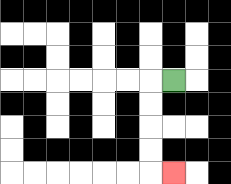{'start': '[7, 3]', 'end': '[7, 7]', 'path_directions': 'L,D,D,D,D,R', 'path_coordinates': '[[7, 3], [6, 3], [6, 4], [6, 5], [6, 6], [6, 7], [7, 7]]'}